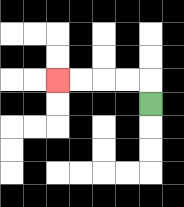{'start': '[6, 4]', 'end': '[2, 3]', 'path_directions': 'U,L,L,L,L', 'path_coordinates': '[[6, 4], [6, 3], [5, 3], [4, 3], [3, 3], [2, 3]]'}